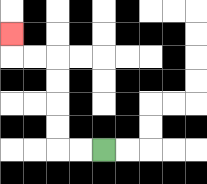{'start': '[4, 6]', 'end': '[0, 1]', 'path_directions': 'L,L,U,U,U,U,L,L,U', 'path_coordinates': '[[4, 6], [3, 6], [2, 6], [2, 5], [2, 4], [2, 3], [2, 2], [1, 2], [0, 2], [0, 1]]'}